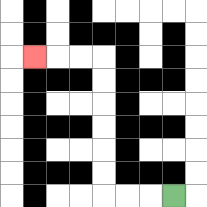{'start': '[7, 8]', 'end': '[1, 2]', 'path_directions': 'L,L,L,U,U,U,U,U,U,L,L,L', 'path_coordinates': '[[7, 8], [6, 8], [5, 8], [4, 8], [4, 7], [4, 6], [4, 5], [4, 4], [4, 3], [4, 2], [3, 2], [2, 2], [1, 2]]'}